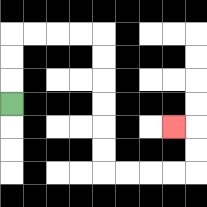{'start': '[0, 4]', 'end': '[7, 5]', 'path_directions': 'U,U,U,R,R,R,R,D,D,D,D,D,D,R,R,R,R,U,U,L', 'path_coordinates': '[[0, 4], [0, 3], [0, 2], [0, 1], [1, 1], [2, 1], [3, 1], [4, 1], [4, 2], [4, 3], [4, 4], [4, 5], [4, 6], [4, 7], [5, 7], [6, 7], [7, 7], [8, 7], [8, 6], [8, 5], [7, 5]]'}